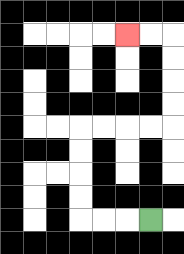{'start': '[6, 9]', 'end': '[5, 1]', 'path_directions': 'L,L,L,U,U,U,U,R,R,R,R,U,U,U,U,L,L', 'path_coordinates': '[[6, 9], [5, 9], [4, 9], [3, 9], [3, 8], [3, 7], [3, 6], [3, 5], [4, 5], [5, 5], [6, 5], [7, 5], [7, 4], [7, 3], [7, 2], [7, 1], [6, 1], [5, 1]]'}